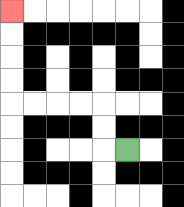{'start': '[5, 6]', 'end': '[0, 0]', 'path_directions': 'L,U,U,L,L,L,L,U,U,U,U', 'path_coordinates': '[[5, 6], [4, 6], [4, 5], [4, 4], [3, 4], [2, 4], [1, 4], [0, 4], [0, 3], [0, 2], [0, 1], [0, 0]]'}